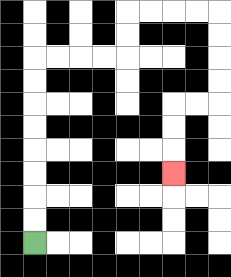{'start': '[1, 10]', 'end': '[7, 7]', 'path_directions': 'U,U,U,U,U,U,U,U,R,R,R,R,U,U,R,R,R,R,D,D,D,D,L,L,D,D,D', 'path_coordinates': '[[1, 10], [1, 9], [1, 8], [1, 7], [1, 6], [1, 5], [1, 4], [1, 3], [1, 2], [2, 2], [3, 2], [4, 2], [5, 2], [5, 1], [5, 0], [6, 0], [7, 0], [8, 0], [9, 0], [9, 1], [9, 2], [9, 3], [9, 4], [8, 4], [7, 4], [7, 5], [7, 6], [7, 7]]'}